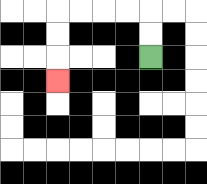{'start': '[6, 2]', 'end': '[2, 3]', 'path_directions': 'U,U,L,L,L,L,D,D,D', 'path_coordinates': '[[6, 2], [6, 1], [6, 0], [5, 0], [4, 0], [3, 0], [2, 0], [2, 1], [2, 2], [2, 3]]'}